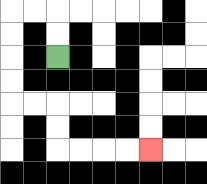{'start': '[2, 2]', 'end': '[6, 6]', 'path_directions': 'U,U,L,L,D,D,D,D,R,R,D,D,R,R,R,R', 'path_coordinates': '[[2, 2], [2, 1], [2, 0], [1, 0], [0, 0], [0, 1], [0, 2], [0, 3], [0, 4], [1, 4], [2, 4], [2, 5], [2, 6], [3, 6], [4, 6], [5, 6], [6, 6]]'}